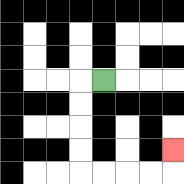{'start': '[4, 3]', 'end': '[7, 6]', 'path_directions': 'L,D,D,D,D,R,R,R,R,U', 'path_coordinates': '[[4, 3], [3, 3], [3, 4], [3, 5], [3, 6], [3, 7], [4, 7], [5, 7], [6, 7], [7, 7], [7, 6]]'}